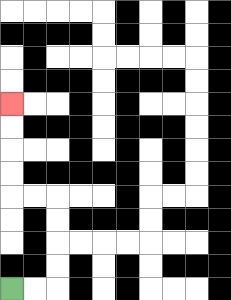{'start': '[0, 12]', 'end': '[0, 4]', 'path_directions': 'R,R,U,U,U,U,L,L,U,U,U,U', 'path_coordinates': '[[0, 12], [1, 12], [2, 12], [2, 11], [2, 10], [2, 9], [2, 8], [1, 8], [0, 8], [0, 7], [0, 6], [0, 5], [0, 4]]'}